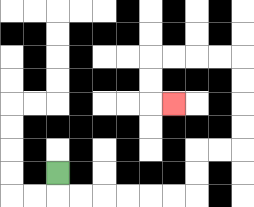{'start': '[2, 7]', 'end': '[7, 4]', 'path_directions': 'D,R,R,R,R,R,R,U,U,R,R,U,U,U,U,L,L,L,L,D,D,R', 'path_coordinates': '[[2, 7], [2, 8], [3, 8], [4, 8], [5, 8], [6, 8], [7, 8], [8, 8], [8, 7], [8, 6], [9, 6], [10, 6], [10, 5], [10, 4], [10, 3], [10, 2], [9, 2], [8, 2], [7, 2], [6, 2], [6, 3], [6, 4], [7, 4]]'}